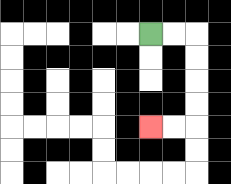{'start': '[6, 1]', 'end': '[6, 5]', 'path_directions': 'R,R,D,D,D,D,L,L', 'path_coordinates': '[[6, 1], [7, 1], [8, 1], [8, 2], [8, 3], [8, 4], [8, 5], [7, 5], [6, 5]]'}